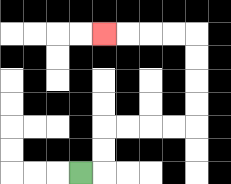{'start': '[3, 7]', 'end': '[4, 1]', 'path_directions': 'R,U,U,R,R,R,R,U,U,U,U,L,L,L,L', 'path_coordinates': '[[3, 7], [4, 7], [4, 6], [4, 5], [5, 5], [6, 5], [7, 5], [8, 5], [8, 4], [8, 3], [8, 2], [8, 1], [7, 1], [6, 1], [5, 1], [4, 1]]'}